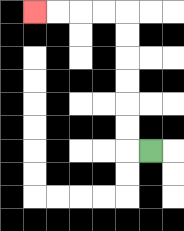{'start': '[6, 6]', 'end': '[1, 0]', 'path_directions': 'L,U,U,U,U,U,U,L,L,L,L', 'path_coordinates': '[[6, 6], [5, 6], [5, 5], [5, 4], [5, 3], [5, 2], [5, 1], [5, 0], [4, 0], [3, 0], [2, 0], [1, 0]]'}